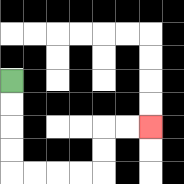{'start': '[0, 3]', 'end': '[6, 5]', 'path_directions': 'D,D,D,D,R,R,R,R,U,U,R,R', 'path_coordinates': '[[0, 3], [0, 4], [0, 5], [0, 6], [0, 7], [1, 7], [2, 7], [3, 7], [4, 7], [4, 6], [4, 5], [5, 5], [6, 5]]'}